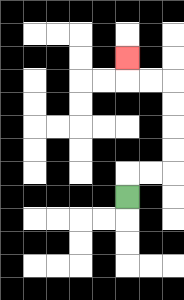{'start': '[5, 8]', 'end': '[5, 2]', 'path_directions': 'U,R,R,U,U,U,U,L,L,U', 'path_coordinates': '[[5, 8], [5, 7], [6, 7], [7, 7], [7, 6], [7, 5], [7, 4], [7, 3], [6, 3], [5, 3], [5, 2]]'}